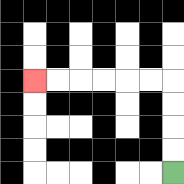{'start': '[7, 7]', 'end': '[1, 3]', 'path_directions': 'U,U,U,U,L,L,L,L,L,L', 'path_coordinates': '[[7, 7], [7, 6], [7, 5], [7, 4], [7, 3], [6, 3], [5, 3], [4, 3], [3, 3], [2, 3], [1, 3]]'}